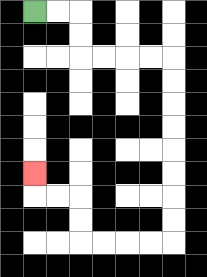{'start': '[1, 0]', 'end': '[1, 7]', 'path_directions': 'R,R,D,D,R,R,R,R,D,D,D,D,D,D,D,D,L,L,L,L,U,U,L,L,U', 'path_coordinates': '[[1, 0], [2, 0], [3, 0], [3, 1], [3, 2], [4, 2], [5, 2], [6, 2], [7, 2], [7, 3], [7, 4], [7, 5], [7, 6], [7, 7], [7, 8], [7, 9], [7, 10], [6, 10], [5, 10], [4, 10], [3, 10], [3, 9], [3, 8], [2, 8], [1, 8], [1, 7]]'}